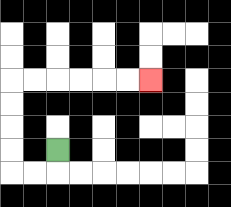{'start': '[2, 6]', 'end': '[6, 3]', 'path_directions': 'D,L,L,U,U,U,U,R,R,R,R,R,R', 'path_coordinates': '[[2, 6], [2, 7], [1, 7], [0, 7], [0, 6], [0, 5], [0, 4], [0, 3], [1, 3], [2, 3], [3, 3], [4, 3], [5, 3], [6, 3]]'}